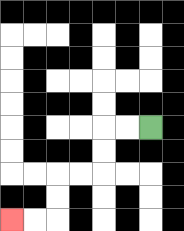{'start': '[6, 5]', 'end': '[0, 9]', 'path_directions': 'L,L,D,D,L,L,D,D,L,L', 'path_coordinates': '[[6, 5], [5, 5], [4, 5], [4, 6], [4, 7], [3, 7], [2, 7], [2, 8], [2, 9], [1, 9], [0, 9]]'}